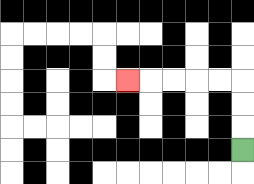{'start': '[10, 6]', 'end': '[5, 3]', 'path_directions': 'U,U,U,L,L,L,L,L', 'path_coordinates': '[[10, 6], [10, 5], [10, 4], [10, 3], [9, 3], [8, 3], [7, 3], [6, 3], [5, 3]]'}